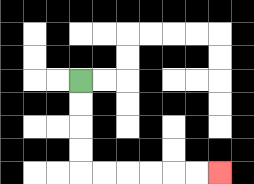{'start': '[3, 3]', 'end': '[9, 7]', 'path_directions': 'D,D,D,D,R,R,R,R,R,R', 'path_coordinates': '[[3, 3], [3, 4], [3, 5], [3, 6], [3, 7], [4, 7], [5, 7], [6, 7], [7, 7], [8, 7], [9, 7]]'}